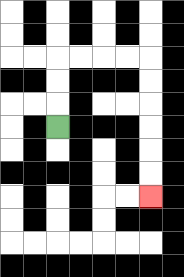{'start': '[2, 5]', 'end': '[6, 8]', 'path_directions': 'U,U,U,R,R,R,R,D,D,D,D,D,D', 'path_coordinates': '[[2, 5], [2, 4], [2, 3], [2, 2], [3, 2], [4, 2], [5, 2], [6, 2], [6, 3], [6, 4], [6, 5], [6, 6], [6, 7], [6, 8]]'}